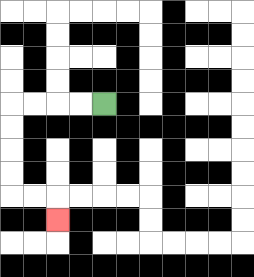{'start': '[4, 4]', 'end': '[2, 9]', 'path_directions': 'L,L,L,L,D,D,D,D,R,R,D', 'path_coordinates': '[[4, 4], [3, 4], [2, 4], [1, 4], [0, 4], [0, 5], [0, 6], [0, 7], [0, 8], [1, 8], [2, 8], [2, 9]]'}